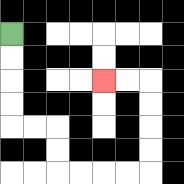{'start': '[0, 1]', 'end': '[4, 3]', 'path_directions': 'D,D,D,D,R,R,D,D,R,R,R,R,U,U,U,U,L,L', 'path_coordinates': '[[0, 1], [0, 2], [0, 3], [0, 4], [0, 5], [1, 5], [2, 5], [2, 6], [2, 7], [3, 7], [4, 7], [5, 7], [6, 7], [6, 6], [6, 5], [6, 4], [6, 3], [5, 3], [4, 3]]'}